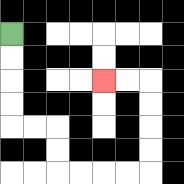{'start': '[0, 1]', 'end': '[4, 3]', 'path_directions': 'D,D,D,D,R,R,D,D,R,R,R,R,U,U,U,U,L,L', 'path_coordinates': '[[0, 1], [0, 2], [0, 3], [0, 4], [0, 5], [1, 5], [2, 5], [2, 6], [2, 7], [3, 7], [4, 7], [5, 7], [6, 7], [6, 6], [6, 5], [6, 4], [6, 3], [5, 3], [4, 3]]'}